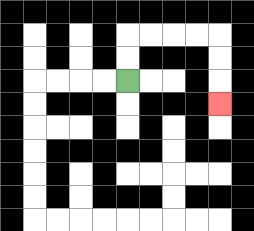{'start': '[5, 3]', 'end': '[9, 4]', 'path_directions': 'U,U,R,R,R,R,D,D,D', 'path_coordinates': '[[5, 3], [5, 2], [5, 1], [6, 1], [7, 1], [8, 1], [9, 1], [9, 2], [9, 3], [9, 4]]'}